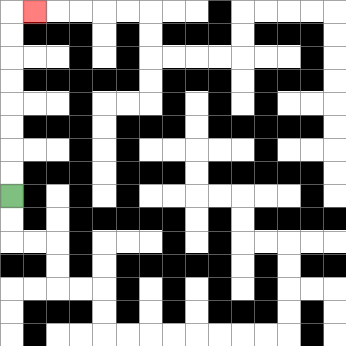{'start': '[0, 8]', 'end': '[1, 0]', 'path_directions': 'U,U,U,U,U,U,U,U,R', 'path_coordinates': '[[0, 8], [0, 7], [0, 6], [0, 5], [0, 4], [0, 3], [0, 2], [0, 1], [0, 0], [1, 0]]'}